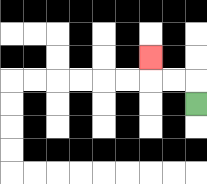{'start': '[8, 4]', 'end': '[6, 2]', 'path_directions': 'U,L,L,U', 'path_coordinates': '[[8, 4], [8, 3], [7, 3], [6, 3], [6, 2]]'}